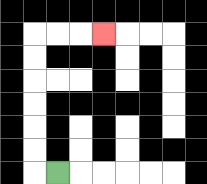{'start': '[2, 7]', 'end': '[4, 1]', 'path_directions': 'L,U,U,U,U,U,U,R,R,R', 'path_coordinates': '[[2, 7], [1, 7], [1, 6], [1, 5], [1, 4], [1, 3], [1, 2], [1, 1], [2, 1], [3, 1], [4, 1]]'}